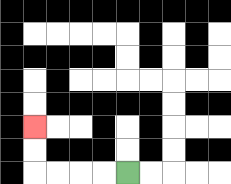{'start': '[5, 7]', 'end': '[1, 5]', 'path_directions': 'L,L,L,L,U,U', 'path_coordinates': '[[5, 7], [4, 7], [3, 7], [2, 7], [1, 7], [1, 6], [1, 5]]'}